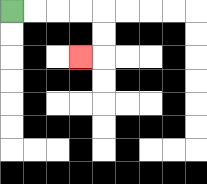{'start': '[0, 0]', 'end': '[3, 2]', 'path_directions': 'R,R,R,R,D,D,L', 'path_coordinates': '[[0, 0], [1, 0], [2, 0], [3, 0], [4, 0], [4, 1], [4, 2], [3, 2]]'}